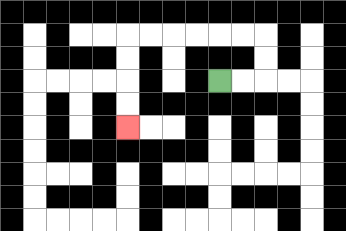{'start': '[9, 3]', 'end': '[5, 5]', 'path_directions': 'R,R,U,U,L,L,L,L,L,L,D,D,D,D', 'path_coordinates': '[[9, 3], [10, 3], [11, 3], [11, 2], [11, 1], [10, 1], [9, 1], [8, 1], [7, 1], [6, 1], [5, 1], [5, 2], [5, 3], [5, 4], [5, 5]]'}